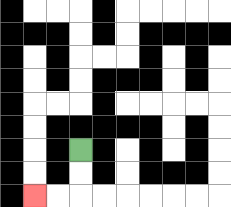{'start': '[3, 6]', 'end': '[1, 8]', 'path_directions': 'D,D,L,L', 'path_coordinates': '[[3, 6], [3, 7], [3, 8], [2, 8], [1, 8]]'}